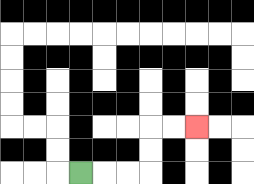{'start': '[3, 7]', 'end': '[8, 5]', 'path_directions': 'R,R,R,U,U,R,R', 'path_coordinates': '[[3, 7], [4, 7], [5, 7], [6, 7], [6, 6], [6, 5], [7, 5], [8, 5]]'}